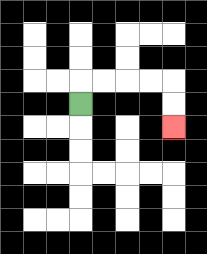{'start': '[3, 4]', 'end': '[7, 5]', 'path_directions': 'U,R,R,R,R,D,D', 'path_coordinates': '[[3, 4], [3, 3], [4, 3], [5, 3], [6, 3], [7, 3], [7, 4], [7, 5]]'}